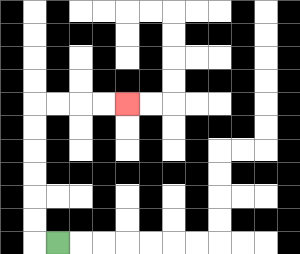{'start': '[2, 10]', 'end': '[5, 4]', 'path_directions': 'L,U,U,U,U,U,U,R,R,R,R', 'path_coordinates': '[[2, 10], [1, 10], [1, 9], [1, 8], [1, 7], [1, 6], [1, 5], [1, 4], [2, 4], [3, 4], [4, 4], [5, 4]]'}